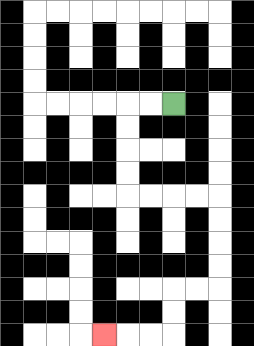{'start': '[7, 4]', 'end': '[4, 14]', 'path_directions': 'L,L,D,D,D,D,R,R,R,R,D,D,D,D,L,L,D,D,L,L,L', 'path_coordinates': '[[7, 4], [6, 4], [5, 4], [5, 5], [5, 6], [5, 7], [5, 8], [6, 8], [7, 8], [8, 8], [9, 8], [9, 9], [9, 10], [9, 11], [9, 12], [8, 12], [7, 12], [7, 13], [7, 14], [6, 14], [5, 14], [4, 14]]'}